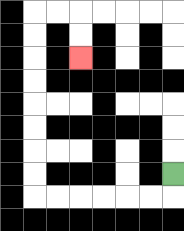{'start': '[7, 7]', 'end': '[3, 2]', 'path_directions': 'D,L,L,L,L,L,L,U,U,U,U,U,U,U,U,R,R,D,D', 'path_coordinates': '[[7, 7], [7, 8], [6, 8], [5, 8], [4, 8], [3, 8], [2, 8], [1, 8], [1, 7], [1, 6], [1, 5], [1, 4], [1, 3], [1, 2], [1, 1], [1, 0], [2, 0], [3, 0], [3, 1], [3, 2]]'}